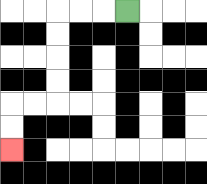{'start': '[5, 0]', 'end': '[0, 6]', 'path_directions': 'L,L,L,D,D,D,D,L,L,D,D', 'path_coordinates': '[[5, 0], [4, 0], [3, 0], [2, 0], [2, 1], [2, 2], [2, 3], [2, 4], [1, 4], [0, 4], [0, 5], [0, 6]]'}